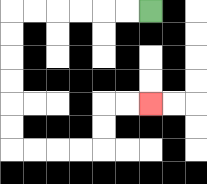{'start': '[6, 0]', 'end': '[6, 4]', 'path_directions': 'L,L,L,L,L,L,D,D,D,D,D,D,R,R,R,R,U,U,R,R', 'path_coordinates': '[[6, 0], [5, 0], [4, 0], [3, 0], [2, 0], [1, 0], [0, 0], [0, 1], [0, 2], [0, 3], [0, 4], [0, 5], [0, 6], [1, 6], [2, 6], [3, 6], [4, 6], [4, 5], [4, 4], [5, 4], [6, 4]]'}